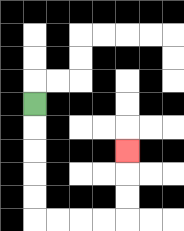{'start': '[1, 4]', 'end': '[5, 6]', 'path_directions': 'D,D,D,D,D,R,R,R,R,U,U,U', 'path_coordinates': '[[1, 4], [1, 5], [1, 6], [1, 7], [1, 8], [1, 9], [2, 9], [3, 9], [4, 9], [5, 9], [5, 8], [5, 7], [5, 6]]'}